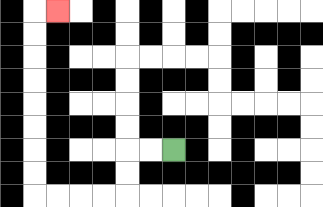{'start': '[7, 6]', 'end': '[2, 0]', 'path_directions': 'L,L,D,D,L,L,L,L,U,U,U,U,U,U,U,U,R', 'path_coordinates': '[[7, 6], [6, 6], [5, 6], [5, 7], [5, 8], [4, 8], [3, 8], [2, 8], [1, 8], [1, 7], [1, 6], [1, 5], [1, 4], [1, 3], [1, 2], [1, 1], [1, 0], [2, 0]]'}